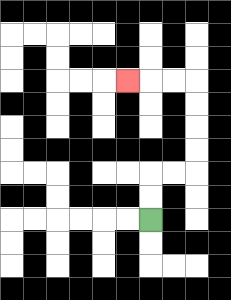{'start': '[6, 9]', 'end': '[5, 3]', 'path_directions': 'U,U,R,R,U,U,U,U,L,L,L', 'path_coordinates': '[[6, 9], [6, 8], [6, 7], [7, 7], [8, 7], [8, 6], [8, 5], [8, 4], [8, 3], [7, 3], [6, 3], [5, 3]]'}